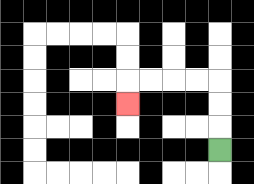{'start': '[9, 6]', 'end': '[5, 4]', 'path_directions': 'U,U,U,L,L,L,L,D', 'path_coordinates': '[[9, 6], [9, 5], [9, 4], [9, 3], [8, 3], [7, 3], [6, 3], [5, 3], [5, 4]]'}